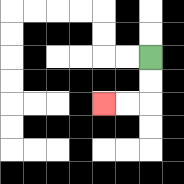{'start': '[6, 2]', 'end': '[4, 4]', 'path_directions': 'D,D,L,L', 'path_coordinates': '[[6, 2], [6, 3], [6, 4], [5, 4], [4, 4]]'}